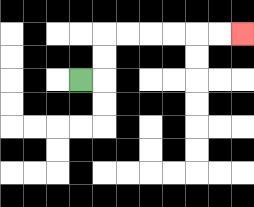{'start': '[3, 3]', 'end': '[10, 1]', 'path_directions': 'R,U,U,R,R,R,R,R,R', 'path_coordinates': '[[3, 3], [4, 3], [4, 2], [4, 1], [5, 1], [6, 1], [7, 1], [8, 1], [9, 1], [10, 1]]'}